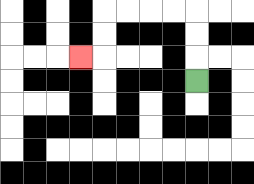{'start': '[8, 3]', 'end': '[3, 2]', 'path_directions': 'U,U,U,L,L,L,L,D,D,L', 'path_coordinates': '[[8, 3], [8, 2], [8, 1], [8, 0], [7, 0], [6, 0], [5, 0], [4, 0], [4, 1], [4, 2], [3, 2]]'}